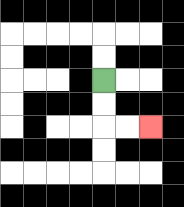{'start': '[4, 3]', 'end': '[6, 5]', 'path_directions': 'D,D,R,R', 'path_coordinates': '[[4, 3], [4, 4], [4, 5], [5, 5], [6, 5]]'}